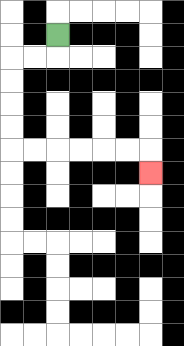{'start': '[2, 1]', 'end': '[6, 7]', 'path_directions': 'D,L,L,D,D,D,D,R,R,R,R,R,R,D', 'path_coordinates': '[[2, 1], [2, 2], [1, 2], [0, 2], [0, 3], [0, 4], [0, 5], [0, 6], [1, 6], [2, 6], [3, 6], [4, 6], [5, 6], [6, 6], [6, 7]]'}